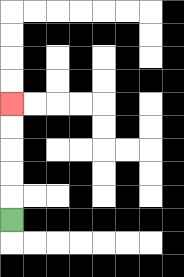{'start': '[0, 9]', 'end': '[0, 4]', 'path_directions': 'U,U,U,U,U', 'path_coordinates': '[[0, 9], [0, 8], [0, 7], [0, 6], [0, 5], [0, 4]]'}